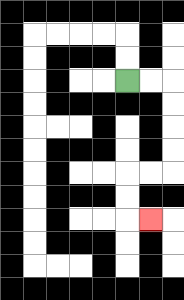{'start': '[5, 3]', 'end': '[6, 9]', 'path_directions': 'R,R,D,D,D,D,L,L,D,D,R', 'path_coordinates': '[[5, 3], [6, 3], [7, 3], [7, 4], [7, 5], [7, 6], [7, 7], [6, 7], [5, 7], [5, 8], [5, 9], [6, 9]]'}